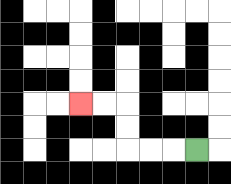{'start': '[8, 6]', 'end': '[3, 4]', 'path_directions': 'L,L,L,U,U,L,L', 'path_coordinates': '[[8, 6], [7, 6], [6, 6], [5, 6], [5, 5], [5, 4], [4, 4], [3, 4]]'}